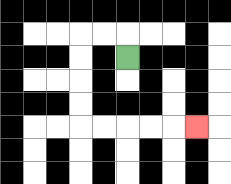{'start': '[5, 2]', 'end': '[8, 5]', 'path_directions': 'U,L,L,D,D,D,D,R,R,R,R,R', 'path_coordinates': '[[5, 2], [5, 1], [4, 1], [3, 1], [3, 2], [3, 3], [3, 4], [3, 5], [4, 5], [5, 5], [6, 5], [7, 5], [8, 5]]'}